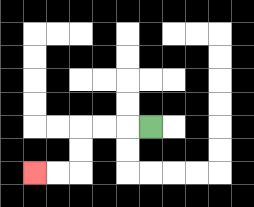{'start': '[6, 5]', 'end': '[1, 7]', 'path_directions': 'L,L,L,D,D,L,L', 'path_coordinates': '[[6, 5], [5, 5], [4, 5], [3, 5], [3, 6], [3, 7], [2, 7], [1, 7]]'}